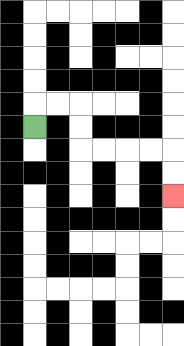{'start': '[1, 5]', 'end': '[7, 8]', 'path_directions': 'U,R,R,D,D,R,R,R,R,D,D', 'path_coordinates': '[[1, 5], [1, 4], [2, 4], [3, 4], [3, 5], [3, 6], [4, 6], [5, 6], [6, 6], [7, 6], [7, 7], [7, 8]]'}